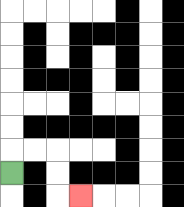{'start': '[0, 7]', 'end': '[3, 8]', 'path_directions': 'U,R,R,D,D,R', 'path_coordinates': '[[0, 7], [0, 6], [1, 6], [2, 6], [2, 7], [2, 8], [3, 8]]'}